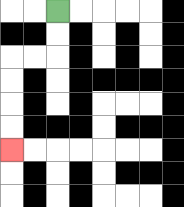{'start': '[2, 0]', 'end': '[0, 6]', 'path_directions': 'D,D,L,L,D,D,D,D', 'path_coordinates': '[[2, 0], [2, 1], [2, 2], [1, 2], [0, 2], [0, 3], [0, 4], [0, 5], [0, 6]]'}